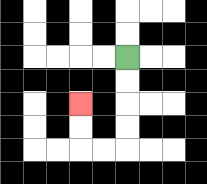{'start': '[5, 2]', 'end': '[3, 4]', 'path_directions': 'D,D,D,D,L,L,U,U', 'path_coordinates': '[[5, 2], [5, 3], [5, 4], [5, 5], [5, 6], [4, 6], [3, 6], [3, 5], [3, 4]]'}